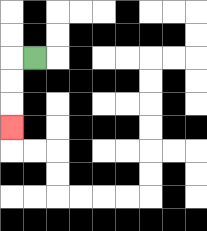{'start': '[1, 2]', 'end': '[0, 5]', 'path_directions': 'L,D,D,D', 'path_coordinates': '[[1, 2], [0, 2], [0, 3], [0, 4], [0, 5]]'}